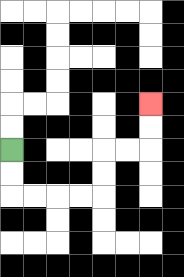{'start': '[0, 6]', 'end': '[6, 4]', 'path_directions': 'D,D,R,R,R,R,U,U,R,R,U,U', 'path_coordinates': '[[0, 6], [0, 7], [0, 8], [1, 8], [2, 8], [3, 8], [4, 8], [4, 7], [4, 6], [5, 6], [6, 6], [6, 5], [6, 4]]'}